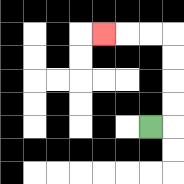{'start': '[6, 5]', 'end': '[4, 1]', 'path_directions': 'R,U,U,U,U,L,L,L', 'path_coordinates': '[[6, 5], [7, 5], [7, 4], [7, 3], [7, 2], [7, 1], [6, 1], [5, 1], [4, 1]]'}